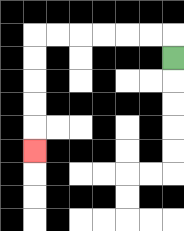{'start': '[7, 2]', 'end': '[1, 6]', 'path_directions': 'U,L,L,L,L,L,L,D,D,D,D,D', 'path_coordinates': '[[7, 2], [7, 1], [6, 1], [5, 1], [4, 1], [3, 1], [2, 1], [1, 1], [1, 2], [1, 3], [1, 4], [1, 5], [1, 6]]'}